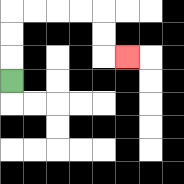{'start': '[0, 3]', 'end': '[5, 2]', 'path_directions': 'U,U,U,R,R,R,R,D,D,R', 'path_coordinates': '[[0, 3], [0, 2], [0, 1], [0, 0], [1, 0], [2, 0], [3, 0], [4, 0], [4, 1], [4, 2], [5, 2]]'}